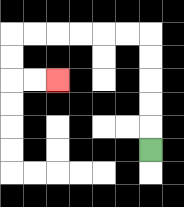{'start': '[6, 6]', 'end': '[2, 3]', 'path_directions': 'U,U,U,U,U,L,L,L,L,L,L,D,D,R,R', 'path_coordinates': '[[6, 6], [6, 5], [6, 4], [6, 3], [6, 2], [6, 1], [5, 1], [4, 1], [3, 1], [2, 1], [1, 1], [0, 1], [0, 2], [0, 3], [1, 3], [2, 3]]'}